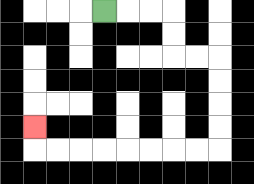{'start': '[4, 0]', 'end': '[1, 5]', 'path_directions': 'R,R,R,D,D,R,R,D,D,D,D,L,L,L,L,L,L,L,L,U', 'path_coordinates': '[[4, 0], [5, 0], [6, 0], [7, 0], [7, 1], [7, 2], [8, 2], [9, 2], [9, 3], [9, 4], [9, 5], [9, 6], [8, 6], [7, 6], [6, 6], [5, 6], [4, 6], [3, 6], [2, 6], [1, 6], [1, 5]]'}